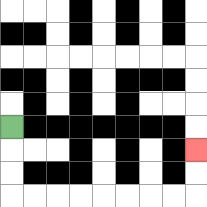{'start': '[0, 5]', 'end': '[8, 6]', 'path_directions': 'D,D,D,R,R,R,R,R,R,R,R,U,U', 'path_coordinates': '[[0, 5], [0, 6], [0, 7], [0, 8], [1, 8], [2, 8], [3, 8], [4, 8], [5, 8], [6, 8], [7, 8], [8, 8], [8, 7], [8, 6]]'}